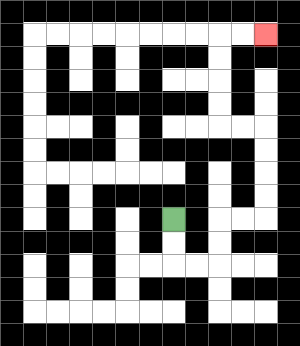{'start': '[7, 9]', 'end': '[11, 1]', 'path_directions': 'D,D,R,R,U,U,R,R,U,U,U,U,L,L,U,U,U,U,R,R', 'path_coordinates': '[[7, 9], [7, 10], [7, 11], [8, 11], [9, 11], [9, 10], [9, 9], [10, 9], [11, 9], [11, 8], [11, 7], [11, 6], [11, 5], [10, 5], [9, 5], [9, 4], [9, 3], [9, 2], [9, 1], [10, 1], [11, 1]]'}